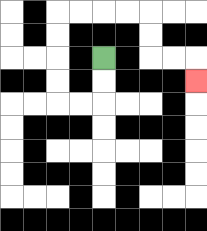{'start': '[4, 2]', 'end': '[8, 3]', 'path_directions': 'D,D,L,L,U,U,U,U,R,R,R,R,D,D,R,R,D', 'path_coordinates': '[[4, 2], [4, 3], [4, 4], [3, 4], [2, 4], [2, 3], [2, 2], [2, 1], [2, 0], [3, 0], [4, 0], [5, 0], [6, 0], [6, 1], [6, 2], [7, 2], [8, 2], [8, 3]]'}